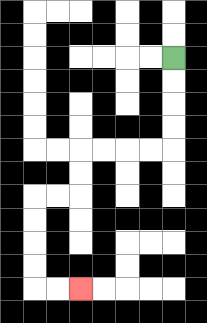{'start': '[7, 2]', 'end': '[3, 12]', 'path_directions': 'D,D,D,D,L,L,L,L,D,D,L,L,D,D,D,D,R,R', 'path_coordinates': '[[7, 2], [7, 3], [7, 4], [7, 5], [7, 6], [6, 6], [5, 6], [4, 6], [3, 6], [3, 7], [3, 8], [2, 8], [1, 8], [1, 9], [1, 10], [1, 11], [1, 12], [2, 12], [3, 12]]'}